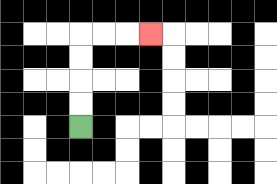{'start': '[3, 5]', 'end': '[6, 1]', 'path_directions': 'U,U,U,U,R,R,R', 'path_coordinates': '[[3, 5], [3, 4], [3, 3], [3, 2], [3, 1], [4, 1], [5, 1], [6, 1]]'}